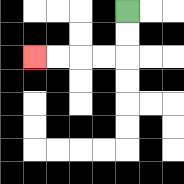{'start': '[5, 0]', 'end': '[1, 2]', 'path_directions': 'D,D,L,L,L,L', 'path_coordinates': '[[5, 0], [5, 1], [5, 2], [4, 2], [3, 2], [2, 2], [1, 2]]'}